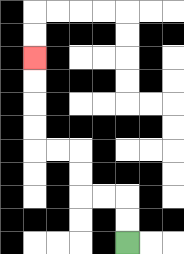{'start': '[5, 10]', 'end': '[1, 2]', 'path_directions': 'U,U,L,L,U,U,L,L,U,U,U,U', 'path_coordinates': '[[5, 10], [5, 9], [5, 8], [4, 8], [3, 8], [3, 7], [3, 6], [2, 6], [1, 6], [1, 5], [1, 4], [1, 3], [1, 2]]'}